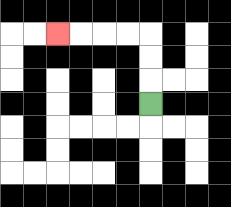{'start': '[6, 4]', 'end': '[2, 1]', 'path_directions': 'U,U,U,L,L,L,L', 'path_coordinates': '[[6, 4], [6, 3], [6, 2], [6, 1], [5, 1], [4, 1], [3, 1], [2, 1]]'}